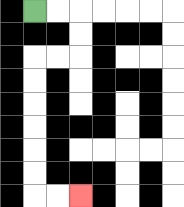{'start': '[1, 0]', 'end': '[3, 8]', 'path_directions': 'R,R,D,D,L,L,D,D,D,D,D,D,R,R', 'path_coordinates': '[[1, 0], [2, 0], [3, 0], [3, 1], [3, 2], [2, 2], [1, 2], [1, 3], [1, 4], [1, 5], [1, 6], [1, 7], [1, 8], [2, 8], [3, 8]]'}